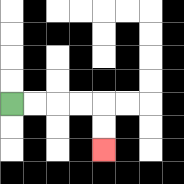{'start': '[0, 4]', 'end': '[4, 6]', 'path_directions': 'R,R,R,R,D,D', 'path_coordinates': '[[0, 4], [1, 4], [2, 4], [3, 4], [4, 4], [4, 5], [4, 6]]'}